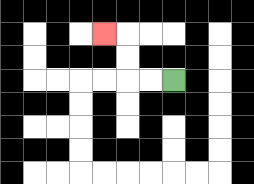{'start': '[7, 3]', 'end': '[4, 1]', 'path_directions': 'L,L,U,U,L', 'path_coordinates': '[[7, 3], [6, 3], [5, 3], [5, 2], [5, 1], [4, 1]]'}